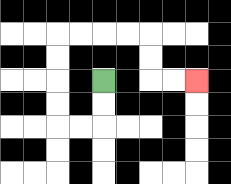{'start': '[4, 3]', 'end': '[8, 3]', 'path_directions': 'D,D,L,L,U,U,U,U,R,R,R,R,D,D,R,R', 'path_coordinates': '[[4, 3], [4, 4], [4, 5], [3, 5], [2, 5], [2, 4], [2, 3], [2, 2], [2, 1], [3, 1], [4, 1], [5, 1], [6, 1], [6, 2], [6, 3], [7, 3], [8, 3]]'}